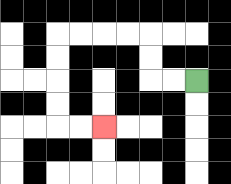{'start': '[8, 3]', 'end': '[4, 5]', 'path_directions': 'L,L,U,U,L,L,L,L,D,D,D,D,R,R', 'path_coordinates': '[[8, 3], [7, 3], [6, 3], [6, 2], [6, 1], [5, 1], [4, 1], [3, 1], [2, 1], [2, 2], [2, 3], [2, 4], [2, 5], [3, 5], [4, 5]]'}